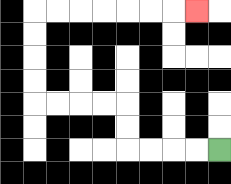{'start': '[9, 6]', 'end': '[8, 0]', 'path_directions': 'L,L,L,L,U,U,L,L,L,L,U,U,U,U,R,R,R,R,R,R,R', 'path_coordinates': '[[9, 6], [8, 6], [7, 6], [6, 6], [5, 6], [5, 5], [5, 4], [4, 4], [3, 4], [2, 4], [1, 4], [1, 3], [1, 2], [1, 1], [1, 0], [2, 0], [3, 0], [4, 0], [5, 0], [6, 0], [7, 0], [8, 0]]'}